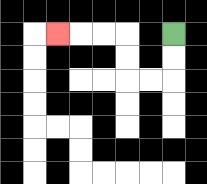{'start': '[7, 1]', 'end': '[2, 1]', 'path_directions': 'D,D,L,L,U,U,L,L,L', 'path_coordinates': '[[7, 1], [7, 2], [7, 3], [6, 3], [5, 3], [5, 2], [5, 1], [4, 1], [3, 1], [2, 1]]'}